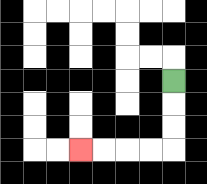{'start': '[7, 3]', 'end': '[3, 6]', 'path_directions': 'D,D,D,L,L,L,L', 'path_coordinates': '[[7, 3], [7, 4], [7, 5], [7, 6], [6, 6], [5, 6], [4, 6], [3, 6]]'}